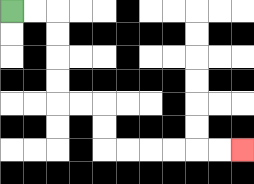{'start': '[0, 0]', 'end': '[10, 6]', 'path_directions': 'R,R,D,D,D,D,R,R,D,D,R,R,R,R,R,R', 'path_coordinates': '[[0, 0], [1, 0], [2, 0], [2, 1], [2, 2], [2, 3], [2, 4], [3, 4], [4, 4], [4, 5], [4, 6], [5, 6], [6, 6], [7, 6], [8, 6], [9, 6], [10, 6]]'}